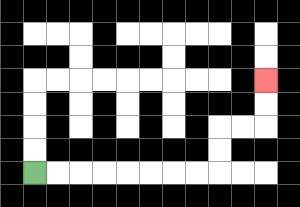{'start': '[1, 7]', 'end': '[11, 3]', 'path_directions': 'R,R,R,R,R,R,R,R,U,U,R,R,U,U', 'path_coordinates': '[[1, 7], [2, 7], [3, 7], [4, 7], [5, 7], [6, 7], [7, 7], [8, 7], [9, 7], [9, 6], [9, 5], [10, 5], [11, 5], [11, 4], [11, 3]]'}